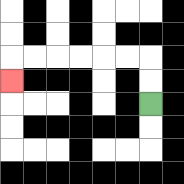{'start': '[6, 4]', 'end': '[0, 3]', 'path_directions': 'U,U,L,L,L,L,L,L,D', 'path_coordinates': '[[6, 4], [6, 3], [6, 2], [5, 2], [4, 2], [3, 2], [2, 2], [1, 2], [0, 2], [0, 3]]'}